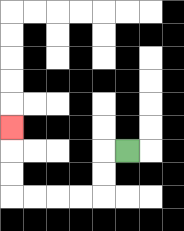{'start': '[5, 6]', 'end': '[0, 5]', 'path_directions': 'L,D,D,L,L,L,L,U,U,U', 'path_coordinates': '[[5, 6], [4, 6], [4, 7], [4, 8], [3, 8], [2, 8], [1, 8], [0, 8], [0, 7], [0, 6], [0, 5]]'}